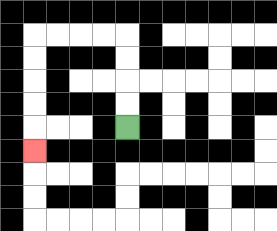{'start': '[5, 5]', 'end': '[1, 6]', 'path_directions': 'U,U,U,U,L,L,L,L,D,D,D,D,D', 'path_coordinates': '[[5, 5], [5, 4], [5, 3], [5, 2], [5, 1], [4, 1], [3, 1], [2, 1], [1, 1], [1, 2], [1, 3], [1, 4], [1, 5], [1, 6]]'}